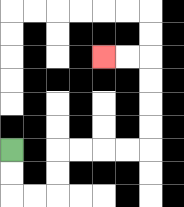{'start': '[0, 6]', 'end': '[4, 2]', 'path_directions': 'D,D,R,R,U,U,R,R,R,R,U,U,U,U,L,L', 'path_coordinates': '[[0, 6], [0, 7], [0, 8], [1, 8], [2, 8], [2, 7], [2, 6], [3, 6], [4, 6], [5, 6], [6, 6], [6, 5], [6, 4], [6, 3], [6, 2], [5, 2], [4, 2]]'}